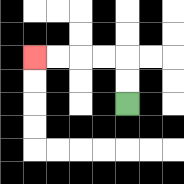{'start': '[5, 4]', 'end': '[1, 2]', 'path_directions': 'U,U,L,L,L,L', 'path_coordinates': '[[5, 4], [5, 3], [5, 2], [4, 2], [3, 2], [2, 2], [1, 2]]'}